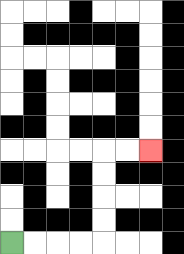{'start': '[0, 10]', 'end': '[6, 6]', 'path_directions': 'R,R,R,R,U,U,U,U,R,R', 'path_coordinates': '[[0, 10], [1, 10], [2, 10], [3, 10], [4, 10], [4, 9], [4, 8], [4, 7], [4, 6], [5, 6], [6, 6]]'}